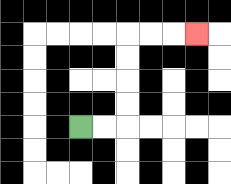{'start': '[3, 5]', 'end': '[8, 1]', 'path_directions': 'R,R,U,U,U,U,R,R,R', 'path_coordinates': '[[3, 5], [4, 5], [5, 5], [5, 4], [5, 3], [5, 2], [5, 1], [6, 1], [7, 1], [8, 1]]'}